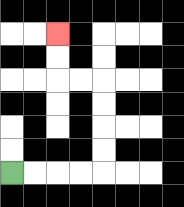{'start': '[0, 7]', 'end': '[2, 1]', 'path_directions': 'R,R,R,R,U,U,U,U,L,L,U,U', 'path_coordinates': '[[0, 7], [1, 7], [2, 7], [3, 7], [4, 7], [4, 6], [4, 5], [4, 4], [4, 3], [3, 3], [2, 3], [2, 2], [2, 1]]'}